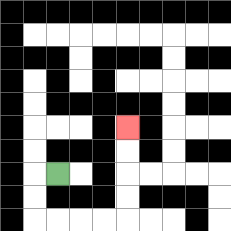{'start': '[2, 7]', 'end': '[5, 5]', 'path_directions': 'L,D,D,R,R,R,R,U,U,U,U', 'path_coordinates': '[[2, 7], [1, 7], [1, 8], [1, 9], [2, 9], [3, 9], [4, 9], [5, 9], [5, 8], [5, 7], [5, 6], [5, 5]]'}